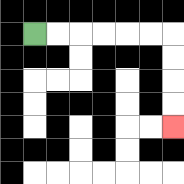{'start': '[1, 1]', 'end': '[7, 5]', 'path_directions': 'R,R,R,R,R,R,D,D,D,D', 'path_coordinates': '[[1, 1], [2, 1], [3, 1], [4, 1], [5, 1], [6, 1], [7, 1], [7, 2], [7, 3], [7, 4], [7, 5]]'}